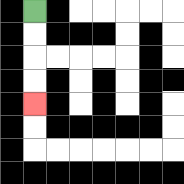{'start': '[1, 0]', 'end': '[1, 4]', 'path_directions': 'D,D,D,D', 'path_coordinates': '[[1, 0], [1, 1], [1, 2], [1, 3], [1, 4]]'}